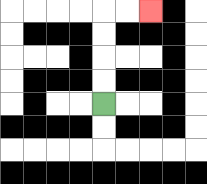{'start': '[4, 4]', 'end': '[6, 0]', 'path_directions': 'U,U,U,U,R,R', 'path_coordinates': '[[4, 4], [4, 3], [4, 2], [4, 1], [4, 0], [5, 0], [6, 0]]'}